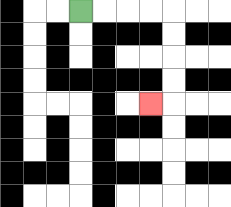{'start': '[3, 0]', 'end': '[6, 4]', 'path_directions': 'R,R,R,R,D,D,D,D,L', 'path_coordinates': '[[3, 0], [4, 0], [5, 0], [6, 0], [7, 0], [7, 1], [7, 2], [7, 3], [7, 4], [6, 4]]'}